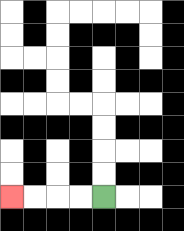{'start': '[4, 8]', 'end': '[0, 8]', 'path_directions': 'L,L,L,L', 'path_coordinates': '[[4, 8], [3, 8], [2, 8], [1, 8], [0, 8]]'}